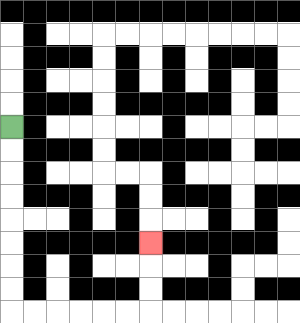{'start': '[0, 5]', 'end': '[6, 10]', 'path_directions': 'D,D,D,D,D,D,D,D,R,R,R,R,R,R,U,U,U', 'path_coordinates': '[[0, 5], [0, 6], [0, 7], [0, 8], [0, 9], [0, 10], [0, 11], [0, 12], [0, 13], [1, 13], [2, 13], [3, 13], [4, 13], [5, 13], [6, 13], [6, 12], [6, 11], [6, 10]]'}